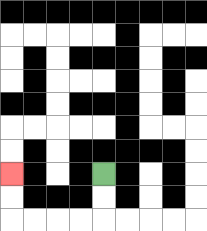{'start': '[4, 7]', 'end': '[0, 7]', 'path_directions': 'D,D,L,L,L,L,U,U', 'path_coordinates': '[[4, 7], [4, 8], [4, 9], [3, 9], [2, 9], [1, 9], [0, 9], [0, 8], [0, 7]]'}